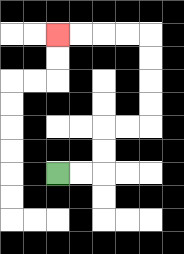{'start': '[2, 7]', 'end': '[2, 1]', 'path_directions': 'R,R,U,U,R,R,U,U,U,U,L,L,L,L', 'path_coordinates': '[[2, 7], [3, 7], [4, 7], [4, 6], [4, 5], [5, 5], [6, 5], [6, 4], [6, 3], [6, 2], [6, 1], [5, 1], [4, 1], [3, 1], [2, 1]]'}